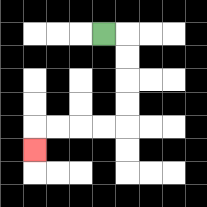{'start': '[4, 1]', 'end': '[1, 6]', 'path_directions': 'R,D,D,D,D,L,L,L,L,D', 'path_coordinates': '[[4, 1], [5, 1], [5, 2], [5, 3], [5, 4], [5, 5], [4, 5], [3, 5], [2, 5], [1, 5], [1, 6]]'}